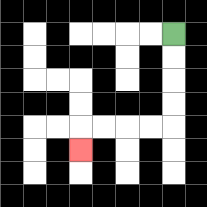{'start': '[7, 1]', 'end': '[3, 6]', 'path_directions': 'D,D,D,D,L,L,L,L,D', 'path_coordinates': '[[7, 1], [7, 2], [7, 3], [7, 4], [7, 5], [6, 5], [5, 5], [4, 5], [3, 5], [3, 6]]'}